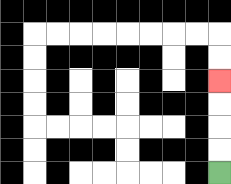{'start': '[9, 7]', 'end': '[9, 3]', 'path_directions': 'U,U,U,U', 'path_coordinates': '[[9, 7], [9, 6], [9, 5], [9, 4], [9, 3]]'}